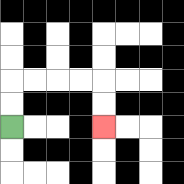{'start': '[0, 5]', 'end': '[4, 5]', 'path_directions': 'U,U,R,R,R,R,D,D', 'path_coordinates': '[[0, 5], [0, 4], [0, 3], [1, 3], [2, 3], [3, 3], [4, 3], [4, 4], [4, 5]]'}